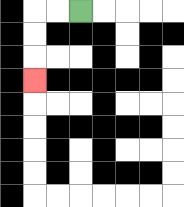{'start': '[3, 0]', 'end': '[1, 3]', 'path_directions': 'L,L,D,D,D', 'path_coordinates': '[[3, 0], [2, 0], [1, 0], [1, 1], [1, 2], [1, 3]]'}